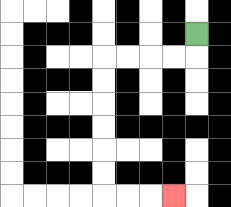{'start': '[8, 1]', 'end': '[7, 8]', 'path_directions': 'D,L,L,L,L,D,D,D,D,D,D,R,R,R', 'path_coordinates': '[[8, 1], [8, 2], [7, 2], [6, 2], [5, 2], [4, 2], [4, 3], [4, 4], [4, 5], [4, 6], [4, 7], [4, 8], [5, 8], [6, 8], [7, 8]]'}